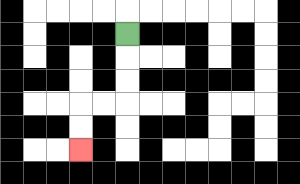{'start': '[5, 1]', 'end': '[3, 6]', 'path_directions': 'D,D,D,L,L,D,D', 'path_coordinates': '[[5, 1], [5, 2], [5, 3], [5, 4], [4, 4], [3, 4], [3, 5], [3, 6]]'}